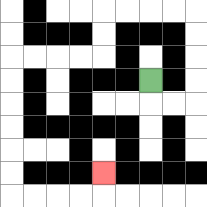{'start': '[6, 3]', 'end': '[4, 7]', 'path_directions': 'D,R,R,U,U,U,U,L,L,L,L,D,D,L,L,L,L,D,D,D,D,D,D,R,R,R,R,U', 'path_coordinates': '[[6, 3], [6, 4], [7, 4], [8, 4], [8, 3], [8, 2], [8, 1], [8, 0], [7, 0], [6, 0], [5, 0], [4, 0], [4, 1], [4, 2], [3, 2], [2, 2], [1, 2], [0, 2], [0, 3], [0, 4], [0, 5], [0, 6], [0, 7], [0, 8], [1, 8], [2, 8], [3, 8], [4, 8], [4, 7]]'}